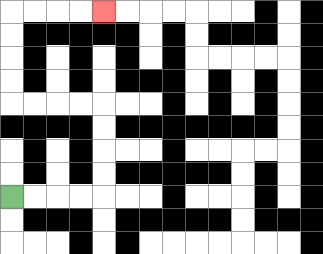{'start': '[0, 8]', 'end': '[4, 0]', 'path_directions': 'R,R,R,R,U,U,U,U,L,L,L,L,U,U,U,U,R,R,R,R', 'path_coordinates': '[[0, 8], [1, 8], [2, 8], [3, 8], [4, 8], [4, 7], [4, 6], [4, 5], [4, 4], [3, 4], [2, 4], [1, 4], [0, 4], [0, 3], [0, 2], [0, 1], [0, 0], [1, 0], [2, 0], [3, 0], [4, 0]]'}